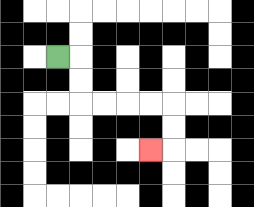{'start': '[2, 2]', 'end': '[6, 6]', 'path_directions': 'R,D,D,R,R,R,R,D,D,L', 'path_coordinates': '[[2, 2], [3, 2], [3, 3], [3, 4], [4, 4], [5, 4], [6, 4], [7, 4], [7, 5], [7, 6], [6, 6]]'}